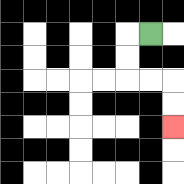{'start': '[6, 1]', 'end': '[7, 5]', 'path_directions': 'L,D,D,R,R,D,D', 'path_coordinates': '[[6, 1], [5, 1], [5, 2], [5, 3], [6, 3], [7, 3], [7, 4], [7, 5]]'}